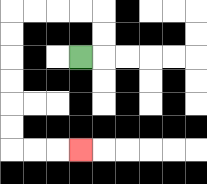{'start': '[3, 2]', 'end': '[3, 6]', 'path_directions': 'R,U,U,L,L,L,L,D,D,D,D,D,D,R,R,R', 'path_coordinates': '[[3, 2], [4, 2], [4, 1], [4, 0], [3, 0], [2, 0], [1, 0], [0, 0], [0, 1], [0, 2], [0, 3], [0, 4], [0, 5], [0, 6], [1, 6], [2, 6], [3, 6]]'}